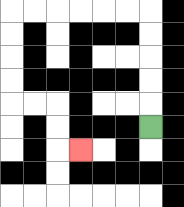{'start': '[6, 5]', 'end': '[3, 6]', 'path_directions': 'U,U,U,U,U,L,L,L,L,L,L,D,D,D,D,R,R,D,D,R', 'path_coordinates': '[[6, 5], [6, 4], [6, 3], [6, 2], [6, 1], [6, 0], [5, 0], [4, 0], [3, 0], [2, 0], [1, 0], [0, 0], [0, 1], [0, 2], [0, 3], [0, 4], [1, 4], [2, 4], [2, 5], [2, 6], [3, 6]]'}